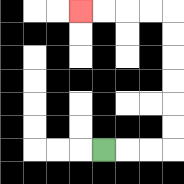{'start': '[4, 6]', 'end': '[3, 0]', 'path_directions': 'R,R,R,U,U,U,U,U,U,L,L,L,L', 'path_coordinates': '[[4, 6], [5, 6], [6, 6], [7, 6], [7, 5], [7, 4], [7, 3], [7, 2], [7, 1], [7, 0], [6, 0], [5, 0], [4, 0], [3, 0]]'}